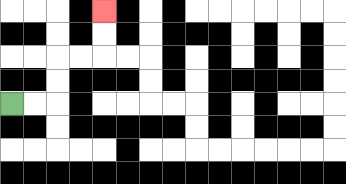{'start': '[0, 4]', 'end': '[4, 0]', 'path_directions': 'R,R,U,U,R,R,U,U', 'path_coordinates': '[[0, 4], [1, 4], [2, 4], [2, 3], [2, 2], [3, 2], [4, 2], [4, 1], [4, 0]]'}